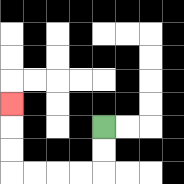{'start': '[4, 5]', 'end': '[0, 4]', 'path_directions': 'D,D,L,L,L,L,U,U,U', 'path_coordinates': '[[4, 5], [4, 6], [4, 7], [3, 7], [2, 7], [1, 7], [0, 7], [0, 6], [0, 5], [0, 4]]'}